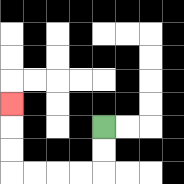{'start': '[4, 5]', 'end': '[0, 4]', 'path_directions': 'D,D,L,L,L,L,U,U,U', 'path_coordinates': '[[4, 5], [4, 6], [4, 7], [3, 7], [2, 7], [1, 7], [0, 7], [0, 6], [0, 5], [0, 4]]'}